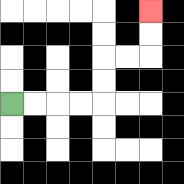{'start': '[0, 4]', 'end': '[6, 0]', 'path_directions': 'R,R,R,R,U,U,R,R,U,U', 'path_coordinates': '[[0, 4], [1, 4], [2, 4], [3, 4], [4, 4], [4, 3], [4, 2], [5, 2], [6, 2], [6, 1], [6, 0]]'}